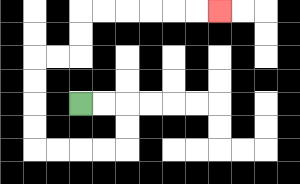{'start': '[3, 4]', 'end': '[9, 0]', 'path_directions': 'R,R,D,D,L,L,L,L,U,U,U,U,R,R,U,U,R,R,R,R,R,R', 'path_coordinates': '[[3, 4], [4, 4], [5, 4], [5, 5], [5, 6], [4, 6], [3, 6], [2, 6], [1, 6], [1, 5], [1, 4], [1, 3], [1, 2], [2, 2], [3, 2], [3, 1], [3, 0], [4, 0], [5, 0], [6, 0], [7, 0], [8, 0], [9, 0]]'}